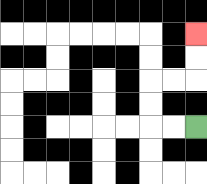{'start': '[8, 5]', 'end': '[8, 1]', 'path_directions': 'L,L,U,U,R,R,U,U', 'path_coordinates': '[[8, 5], [7, 5], [6, 5], [6, 4], [6, 3], [7, 3], [8, 3], [8, 2], [8, 1]]'}